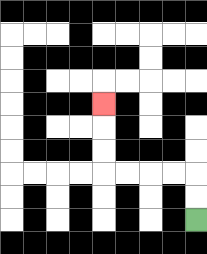{'start': '[8, 9]', 'end': '[4, 4]', 'path_directions': 'U,U,L,L,L,L,U,U,U', 'path_coordinates': '[[8, 9], [8, 8], [8, 7], [7, 7], [6, 7], [5, 7], [4, 7], [4, 6], [4, 5], [4, 4]]'}